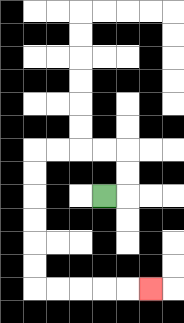{'start': '[4, 8]', 'end': '[6, 12]', 'path_directions': 'R,U,U,L,L,L,L,D,D,D,D,D,D,R,R,R,R,R', 'path_coordinates': '[[4, 8], [5, 8], [5, 7], [5, 6], [4, 6], [3, 6], [2, 6], [1, 6], [1, 7], [1, 8], [1, 9], [1, 10], [1, 11], [1, 12], [2, 12], [3, 12], [4, 12], [5, 12], [6, 12]]'}